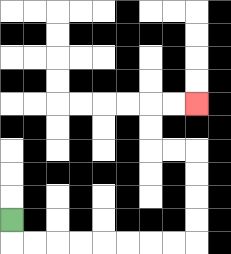{'start': '[0, 9]', 'end': '[8, 4]', 'path_directions': 'D,R,R,R,R,R,R,R,R,U,U,U,U,L,L,U,U,R,R', 'path_coordinates': '[[0, 9], [0, 10], [1, 10], [2, 10], [3, 10], [4, 10], [5, 10], [6, 10], [7, 10], [8, 10], [8, 9], [8, 8], [8, 7], [8, 6], [7, 6], [6, 6], [6, 5], [6, 4], [7, 4], [8, 4]]'}